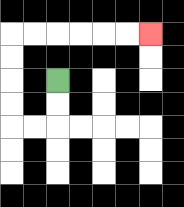{'start': '[2, 3]', 'end': '[6, 1]', 'path_directions': 'D,D,L,L,U,U,U,U,R,R,R,R,R,R', 'path_coordinates': '[[2, 3], [2, 4], [2, 5], [1, 5], [0, 5], [0, 4], [0, 3], [0, 2], [0, 1], [1, 1], [2, 1], [3, 1], [4, 1], [5, 1], [6, 1]]'}